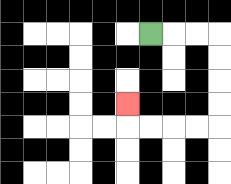{'start': '[6, 1]', 'end': '[5, 4]', 'path_directions': 'R,R,R,D,D,D,D,L,L,L,L,U', 'path_coordinates': '[[6, 1], [7, 1], [8, 1], [9, 1], [9, 2], [9, 3], [9, 4], [9, 5], [8, 5], [7, 5], [6, 5], [5, 5], [5, 4]]'}